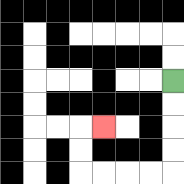{'start': '[7, 3]', 'end': '[4, 5]', 'path_directions': 'D,D,D,D,L,L,L,L,U,U,R', 'path_coordinates': '[[7, 3], [7, 4], [7, 5], [7, 6], [7, 7], [6, 7], [5, 7], [4, 7], [3, 7], [3, 6], [3, 5], [4, 5]]'}